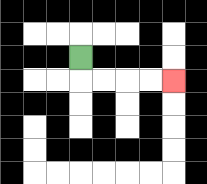{'start': '[3, 2]', 'end': '[7, 3]', 'path_directions': 'D,R,R,R,R', 'path_coordinates': '[[3, 2], [3, 3], [4, 3], [5, 3], [6, 3], [7, 3]]'}